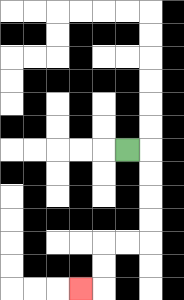{'start': '[5, 6]', 'end': '[3, 12]', 'path_directions': 'R,D,D,D,D,L,L,D,D,L', 'path_coordinates': '[[5, 6], [6, 6], [6, 7], [6, 8], [6, 9], [6, 10], [5, 10], [4, 10], [4, 11], [4, 12], [3, 12]]'}